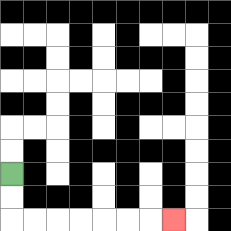{'start': '[0, 7]', 'end': '[7, 9]', 'path_directions': 'D,D,R,R,R,R,R,R,R', 'path_coordinates': '[[0, 7], [0, 8], [0, 9], [1, 9], [2, 9], [3, 9], [4, 9], [5, 9], [6, 9], [7, 9]]'}